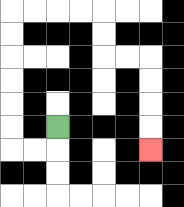{'start': '[2, 5]', 'end': '[6, 6]', 'path_directions': 'D,L,L,U,U,U,U,U,U,R,R,R,R,D,D,R,R,D,D,D,D', 'path_coordinates': '[[2, 5], [2, 6], [1, 6], [0, 6], [0, 5], [0, 4], [0, 3], [0, 2], [0, 1], [0, 0], [1, 0], [2, 0], [3, 0], [4, 0], [4, 1], [4, 2], [5, 2], [6, 2], [6, 3], [6, 4], [6, 5], [6, 6]]'}